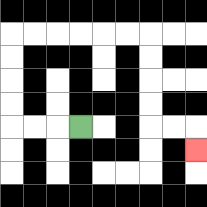{'start': '[3, 5]', 'end': '[8, 6]', 'path_directions': 'L,L,L,U,U,U,U,R,R,R,R,R,R,D,D,D,D,R,R,D', 'path_coordinates': '[[3, 5], [2, 5], [1, 5], [0, 5], [0, 4], [0, 3], [0, 2], [0, 1], [1, 1], [2, 1], [3, 1], [4, 1], [5, 1], [6, 1], [6, 2], [6, 3], [6, 4], [6, 5], [7, 5], [8, 5], [8, 6]]'}